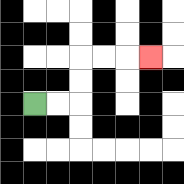{'start': '[1, 4]', 'end': '[6, 2]', 'path_directions': 'R,R,U,U,R,R,R', 'path_coordinates': '[[1, 4], [2, 4], [3, 4], [3, 3], [3, 2], [4, 2], [5, 2], [6, 2]]'}